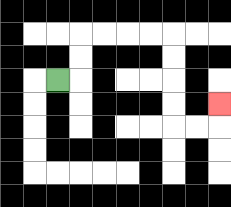{'start': '[2, 3]', 'end': '[9, 4]', 'path_directions': 'R,U,U,R,R,R,R,D,D,D,D,R,R,U', 'path_coordinates': '[[2, 3], [3, 3], [3, 2], [3, 1], [4, 1], [5, 1], [6, 1], [7, 1], [7, 2], [7, 3], [7, 4], [7, 5], [8, 5], [9, 5], [9, 4]]'}